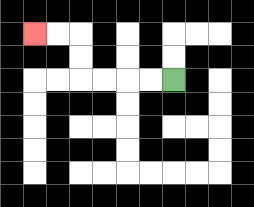{'start': '[7, 3]', 'end': '[1, 1]', 'path_directions': 'L,L,L,L,U,U,L,L', 'path_coordinates': '[[7, 3], [6, 3], [5, 3], [4, 3], [3, 3], [3, 2], [3, 1], [2, 1], [1, 1]]'}